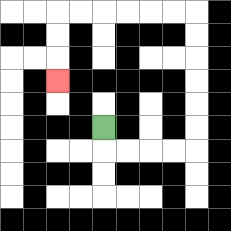{'start': '[4, 5]', 'end': '[2, 3]', 'path_directions': 'D,R,R,R,R,U,U,U,U,U,U,L,L,L,L,L,L,D,D,D', 'path_coordinates': '[[4, 5], [4, 6], [5, 6], [6, 6], [7, 6], [8, 6], [8, 5], [8, 4], [8, 3], [8, 2], [8, 1], [8, 0], [7, 0], [6, 0], [5, 0], [4, 0], [3, 0], [2, 0], [2, 1], [2, 2], [2, 3]]'}